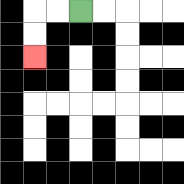{'start': '[3, 0]', 'end': '[1, 2]', 'path_directions': 'L,L,D,D', 'path_coordinates': '[[3, 0], [2, 0], [1, 0], [1, 1], [1, 2]]'}